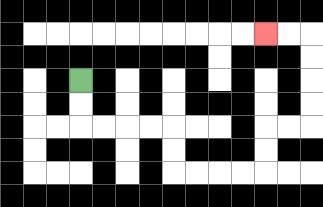{'start': '[3, 3]', 'end': '[11, 1]', 'path_directions': 'D,D,R,R,R,R,D,D,R,R,R,R,U,U,R,R,U,U,U,U,L,L', 'path_coordinates': '[[3, 3], [3, 4], [3, 5], [4, 5], [5, 5], [6, 5], [7, 5], [7, 6], [7, 7], [8, 7], [9, 7], [10, 7], [11, 7], [11, 6], [11, 5], [12, 5], [13, 5], [13, 4], [13, 3], [13, 2], [13, 1], [12, 1], [11, 1]]'}